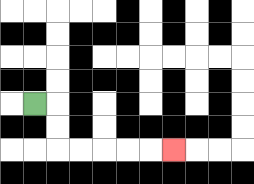{'start': '[1, 4]', 'end': '[7, 6]', 'path_directions': 'R,D,D,R,R,R,R,R', 'path_coordinates': '[[1, 4], [2, 4], [2, 5], [2, 6], [3, 6], [4, 6], [5, 6], [6, 6], [7, 6]]'}